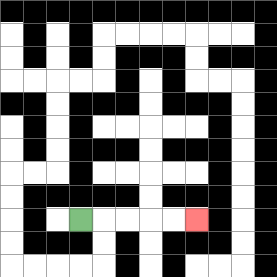{'start': '[3, 9]', 'end': '[8, 9]', 'path_directions': 'R,R,R,R,R', 'path_coordinates': '[[3, 9], [4, 9], [5, 9], [6, 9], [7, 9], [8, 9]]'}